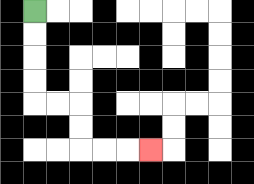{'start': '[1, 0]', 'end': '[6, 6]', 'path_directions': 'D,D,D,D,R,R,D,D,R,R,R', 'path_coordinates': '[[1, 0], [1, 1], [1, 2], [1, 3], [1, 4], [2, 4], [3, 4], [3, 5], [3, 6], [4, 6], [5, 6], [6, 6]]'}